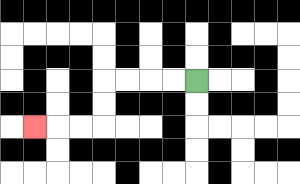{'start': '[8, 3]', 'end': '[1, 5]', 'path_directions': 'L,L,L,L,D,D,L,L,L', 'path_coordinates': '[[8, 3], [7, 3], [6, 3], [5, 3], [4, 3], [4, 4], [4, 5], [3, 5], [2, 5], [1, 5]]'}